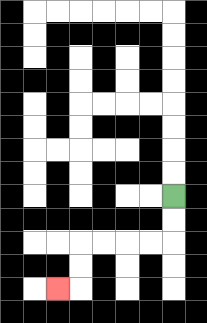{'start': '[7, 8]', 'end': '[2, 12]', 'path_directions': 'D,D,L,L,L,L,D,D,L', 'path_coordinates': '[[7, 8], [7, 9], [7, 10], [6, 10], [5, 10], [4, 10], [3, 10], [3, 11], [3, 12], [2, 12]]'}